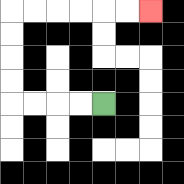{'start': '[4, 4]', 'end': '[6, 0]', 'path_directions': 'L,L,L,L,U,U,U,U,R,R,R,R,R,R', 'path_coordinates': '[[4, 4], [3, 4], [2, 4], [1, 4], [0, 4], [0, 3], [0, 2], [0, 1], [0, 0], [1, 0], [2, 0], [3, 0], [4, 0], [5, 0], [6, 0]]'}